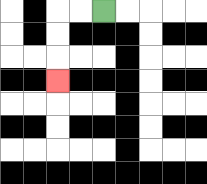{'start': '[4, 0]', 'end': '[2, 3]', 'path_directions': 'L,L,D,D,D', 'path_coordinates': '[[4, 0], [3, 0], [2, 0], [2, 1], [2, 2], [2, 3]]'}